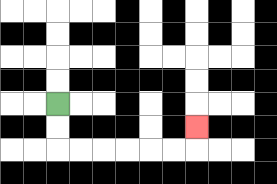{'start': '[2, 4]', 'end': '[8, 5]', 'path_directions': 'D,D,R,R,R,R,R,R,U', 'path_coordinates': '[[2, 4], [2, 5], [2, 6], [3, 6], [4, 6], [5, 6], [6, 6], [7, 6], [8, 6], [8, 5]]'}